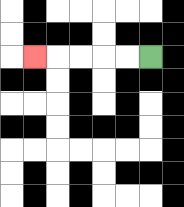{'start': '[6, 2]', 'end': '[1, 2]', 'path_directions': 'L,L,L,L,L', 'path_coordinates': '[[6, 2], [5, 2], [4, 2], [3, 2], [2, 2], [1, 2]]'}